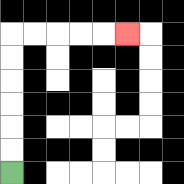{'start': '[0, 7]', 'end': '[5, 1]', 'path_directions': 'U,U,U,U,U,U,R,R,R,R,R', 'path_coordinates': '[[0, 7], [0, 6], [0, 5], [0, 4], [0, 3], [0, 2], [0, 1], [1, 1], [2, 1], [3, 1], [4, 1], [5, 1]]'}